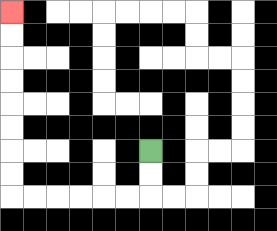{'start': '[6, 6]', 'end': '[0, 0]', 'path_directions': 'D,D,L,L,L,L,L,L,U,U,U,U,U,U,U,U', 'path_coordinates': '[[6, 6], [6, 7], [6, 8], [5, 8], [4, 8], [3, 8], [2, 8], [1, 8], [0, 8], [0, 7], [0, 6], [0, 5], [0, 4], [0, 3], [0, 2], [0, 1], [0, 0]]'}